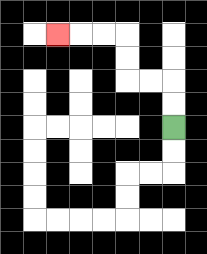{'start': '[7, 5]', 'end': '[2, 1]', 'path_directions': 'U,U,L,L,U,U,L,L,L', 'path_coordinates': '[[7, 5], [7, 4], [7, 3], [6, 3], [5, 3], [5, 2], [5, 1], [4, 1], [3, 1], [2, 1]]'}